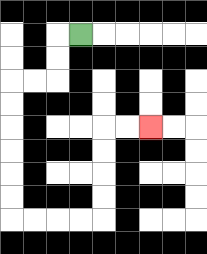{'start': '[3, 1]', 'end': '[6, 5]', 'path_directions': 'L,D,D,L,L,D,D,D,D,D,D,R,R,R,R,U,U,U,U,R,R', 'path_coordinates': '[[3, 1], [2, 1], [2, 2], [2, 3], [1, 3], [0, 3], [0, 4], [0, 5], [0, 6], [0, 7], [0, 8], [0, 9], [1, 9], [2, 9], [3, 9], [4, 9], [4, 8], [4, 7], [4, 6], [4, 5], [5, 5], [6, 5]]'}